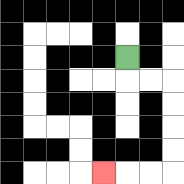{'start': '[5, 2]', 'end': '[4, 7]', 'path_directions': 'D,R,R,D,D,D,D,L,L,L', 'path_coordinates': '[[5, 2], [5, 3], [6, 3], [7, 3], [7, 4], [7, 5], [7, 6], [7, 7], [6, 7], [5, 7], [4, 7]]'}